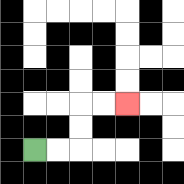{'start': '[1, 6]', 'end': '[5, 4]', 'path_directions': 'R,R,U,U,R,R', 'path_coordinates': '[[1, 6], [2, 6], [3, 6], [3, 5], [3, 4], [4, 4], [5, 4]]'}